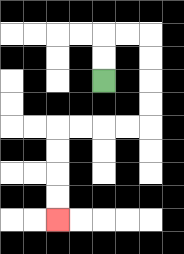{'start': '[4, 3]', 'end': '[2, 9]', 'path_directions': 'U,U,R,R,D,D,D,D,L,L,L,L,D,D,D,D', 'path_coordinates': '[[4, 3], [4, 2], [4, 1], [5, 1], [6, 1], [6, 2], [6, 3], [6, 4], [6, 5], [5, 5], [4, 5], [3, 5], [2, 5], [2, 6], [2, 7], [2, 8], [2, 9]]'}